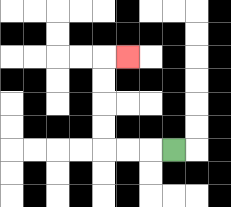{'start': '[7, 6]', 'end': '[5, 2]', 'path_directions': 'L,L,L,U,U,U,U,R', 'path_coordinates': '[[7, 6], [6, 6], [5, 6], [4, 6], [4, 5], [4, 4], [4, 3], [4, 2], [5, 2]]'}